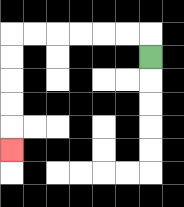{'start': '[6, 2]', 'end': '[0, 6]', 'path_directions': 'U,L,L,L,L,L,L,D,D,D,D,D', 'path_coordinates': '[[6, 2], [6, 1], [5, 1], [4, 1], [3, 1], [2, 1], [1, 1], [0, 1], [0, 2], [0, 3], [0, 4], [0, 5], [0, 6]]'}